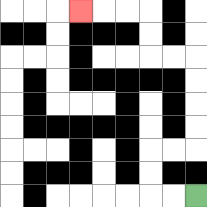{'start': '[8, 8]', 'end': '[3, 0]', 'path_directions': 'L,L,U,U,R,R,U,U,U,U,L,L,U,U,L,L,L', 'path_coordinates': '[[8, 8], [7, 8], [6, 8], [6, 7], [6, 6], [7, 6], [8, 6], [8, 5], [8, 4], [8, 3], [8, 2], [7, 2], [6, 2], [6, 1], [6, 0], [5, 0], [4, 0], [3, 0]]'}